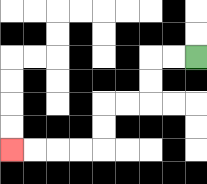{'start': '[8, 2]', 'end': '[0, 6]', 'path_directions': 'L,L,D,D,L,L,D,D,L,L,L,L', 'path_coordinates': '[[8, 2], [7, 2], [6, 2], [6, 3], [6, 4], [5, 4], [4, 4], [4, 5], [4, 6], [3, 6], [2, 6], [1, 6], [0, 6]]'}